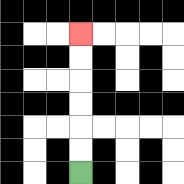{'start': '[3, 7]', 'end': '[3, 1]', 'path_directions': 'U,U,U,U,U,U', 'path_coordinates': '[[3, 7], [3, 6], [3, 5], [3, 4], [3, 3], [3, 2], [3, 1]]'}